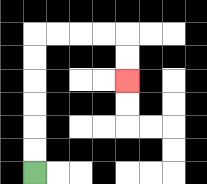{'start': '[1, 7]', 'end': '[5, 3]', 'path_directions': 'U,U,U,U,U,U,R,R,R,R,D,D', 'path_coordinates': '[[1, 7], [1, 6], [1, 5], [1, 4], [1, 3], [1, 2], [1, 1], [2, 1], [3, 1], [4, 1], [5, 1], [5, 2], [5, 3]]'}